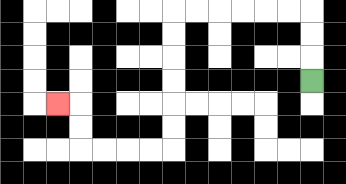{'start': '[13, 3]', 'end': '[2, 4]', 'path_directions': 'U,U,U,L,L,L,L,L,L,D,D,D,D,D,D,L,L,L,L,U,U,L', 'path_coordinates': '[[13, 3], [13, 2], [13, 1], [13, 0], [12, 0], [11, 0], [10, 0], [9, 0], [8, 0], [7, 0], [7, 1], [7, 2], [7, 3], [7, 4], [7, 5], [7, 6], [6, 6], [5, 6], [4, 6], [3, 6], [3, 5], [3, 4], [2, 4]]'}